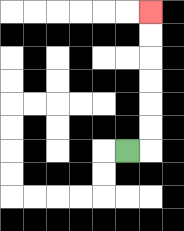{'start': '[5, 6]', 'end': '[6, 0]', 'path_directions': 'R,U,U,U,U,U,U', 'path_coordinates': '[[5, 6], [6, 6], [6, 5], [6, 4], [6, 3], [6, 2], [6, 1], [6, 0]]'}